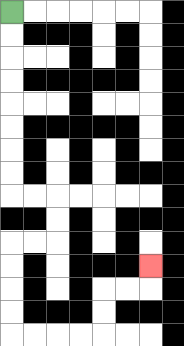{'start': '[0, 0]', 'end': '[6, 11]', 'path_directions': 'D,D,D,D,D,D,D,D,R,R,D,D,L,L,D,D,D,D,R,R,R,R,U,U,R,R,U', 'path_coordinates': '[[0, 0], [0, 1], [0, 2], [0, 3], [0, 4], [0, 5], [0, 6], [0, 7], [0, 8], [1, 8], [2, 8], [2, 9], [2, 10], [1, 10], [0, 10], [0, 11], [0, 12], [0, 13], [0, 14], [1, 14], [2, 14], [3, 14], [4, 14], [4, 13], [4, 12], [5, 12], [6, 12], [6, 11]]'}